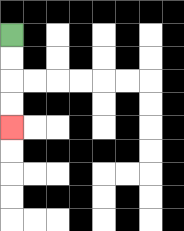{'start': '[0, 1]', 'end': '[0, 5]', 'path_directions': 'D,D,D,D', 'path_coordinates': '[[0, 1], [0, 2], [0, 3], [0, 4], [0, 5]]'}